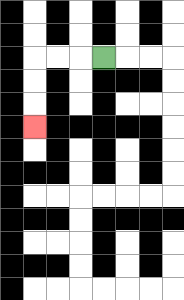{'start': '[4, 2]', 'end': '[1, 5]', 'path_directions': 'L,L,L,D,D,D', 'path_coordinates': '[[4, 2], [3, 2], [2, 2], [1, 2], [1, 3], [1, 4], [1, 5]]'}